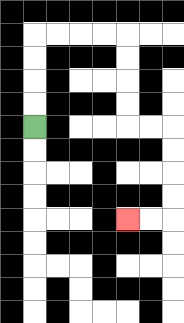{'start': '[1, 5]', 'end': '[5, 9]', 'path_directions': 'U,U,U,U,R,R,R,R,D,D,D,D,R,R,D,D,D,D,L,L', 'path_coordinates': '[[1, 5], [1, 4], [1, 3], [1, 2], [1, 1], [2, 1], [3, 1], [4, 1], [5, 1], [5, 2], [5, 3], [5, 4], [5, 5], [6, 5], [7, 5], [7, 6], [7, 7], [7, 8], [7, 9], [6, 9], [5, 9]]'}